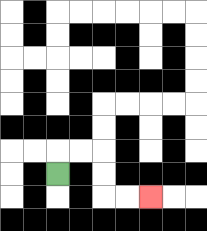{'start': '[2, 7]', 'end': '[6, 8]', 'path_directions': 'U,R,R,D,D,R,R', 'path_coordinates': '[[2, 7], [2, 6], [3, 6], [4, 6], [4, 7], [4, 8], [5, 8], [6, 8]]'}